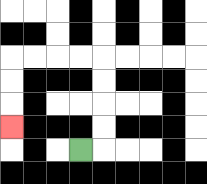{'start': '[3, 6]', 'end': '[0, 5]', 'path_directions': 'R,U,U,U,U,L,L,L,L,D,D,D', 'path_coordinates': '[[3, 6], [4, 6], [4, 5], [4, 4], [4, 3], [4, 2], [3, 2], [2, 2], [1, 2], [0, 2], [0, 3], [0, 4], [0, 5]]'}